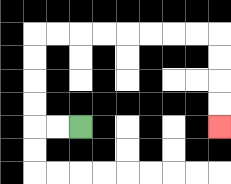{'start': '[3, 5]', 'end': '[9, 5]', 'path_directions': 'L,L,U,U,U,U,R,R,R,R,R,R,R,R,D,D,D,D', 'path_coordinates': '[[3, 5], [2, 5], [1, 5], [1, 4], [1, 3], [1, 2], [1, 1], [2, 1], [3, 1], [4, 1], [5, 1], [6, 1], [7, 1], [8, 1], [9, 1], [9, 2], [9, 3], [9, 4], [9, 5]]'}